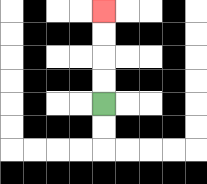{'start': '[4, 4]', 'end': '[4, 0]', 'path_directions': 'U,U,U,U', 'path_coordinates': '[[4, 4], [4, 3], [4, 2], [4, 1], [4, 0]]'}